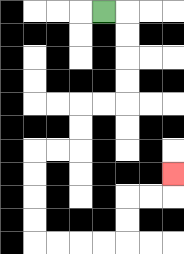{'start': '[4, 0]', 'end': '[7, 7]', 'path_directions': 'R,D,D,D,D,L,L,D,D,L,L,D,D,D,D,R,R,R,R,U,U,R,R,U', 'path_coordinates': '[[4, 0], [5, 0], [5, 1], [5, 2], [5, 3], [5, 4], [4, 4], [3, 4], [3, 5], [3, 6], [2, 6], [1, 6], [1, 7], [1, 8], [1, 9], [1, 10], [2, 10], [3, 10], [4, 10], [5, 10], [5, 9], [5, 8], [6, 8], [7, 8], [7, 7]]'}